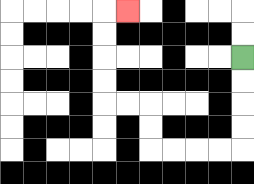{'start': '[10, 2]', 'end': '[5, 0]', 'path_directions': 'D,D,D,D,L,L,L,L,U,U,L,L,U,U,U,U,R', 'path_coordinates': '[[10, 2], [10, 3], [10, 4], [10, 5], [10, 6], [9, 6], [8, 6], [7, 6], [6, 6], [6, 5], [6, 4], [5, 4], [4, 4], [4, 3], [4, 2], [4, 1], [4, 0], [5, 0]]'}